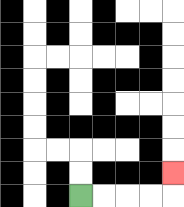{'start': '[3, 8]', 'end': '[7, 7]', 'path_directions': 'R,R,R,R,U', 'path_coordinates': '[[3, 8], [4, 8], [5, 8], [6, 8], [7, 8], [7, 7]]'}